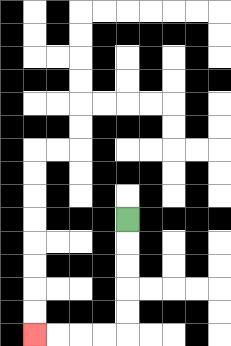{'start': '[5, 9]', 'end': '[1, 14]', 'path_directions': 'D,D,D,D,D,L,L,L,L', 'path_coordinates': '[[5, 9], [5, 10], [5, 11], [5, 12], [5, 13], [5, 14], [4, 14], [3, 14], [2, 14], [1, 14]]'}